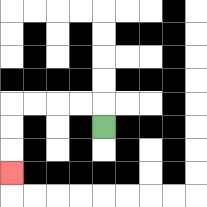{'start': '[4, 5]', 'end': '[0, 7]', 'path_directions': 'U,L,L,L,L,D,D,D', 'path_coordinates': '[[4, 5], [4, 4], [3, 4], [2, 4], [1, 4], [0, 4], [0, 5], [0, 6], [0, 7]]'}